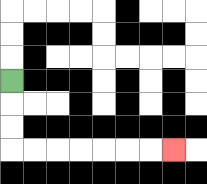{'start': '[0, 3]', 'end': '[7, 6]', 'path_directions': 'D,D,D,R,R,R,R,R,R,R', 'path_coordinates': '[[0, 3], [0, 4], [0, 5], [0, 6], [1, 6], [2, 6], [3, 6], [4, 6], [5, 6], [6, 6], [7, 6]]'}